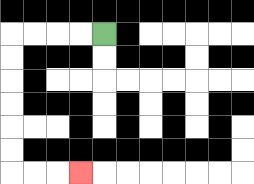{'start': '[4, 1]', 'end': '[3, 7]', 'path_directions': 'L,L,L,L,D,D,D,D,D,D,R,R,R', 'path_coordinates': '[[4, 1], [3, 1], [2, 1], [1, 1], [0, 1], [0, 2], [0, 3], [0, 4], [0, 5], [0, 6], [0, 7], [1, 7], [2, 7], [3, 7]]'}